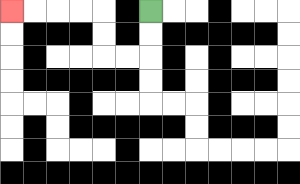{'start': '[6, 0]', 'end': '[0, 0]', 'path_directions': 'D,D,L,L,U,U,L,L,L,L', 'path_coordinates': '[[6, 0], [6, 1], [6, 2], [5, 2], [4, 2], [4, 1], [4, 0], [3, 0], [2, 0], [1, 0], [0, 0]]'}